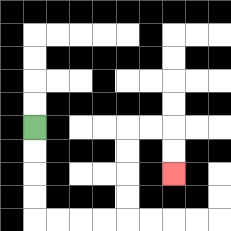{'start': '[1, 5]', 'end': '[7, 7]', 'path_directions': 'D,D,D,D,R,R,R,R,U,U,U,U,R,R,D,D', 'path_coordinates': '[[1, 5], [1, 6], [1, 7], [1, 8], [1, 9], [2, 9], [3, 9], [4, 9], [5, 9], [5, 8], [5, 7], [5, 6], [5, 5], [6, 5], [7, 5], [7, 6], [7, 7]]'}